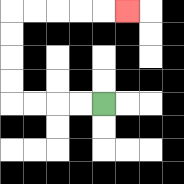{'start': '[4, 4]', 'end': '[5, 0]', 'path_directions': 'L,L,L,L,U,U,U,U,R,R,R,R,R', 'path_coordinates': '[[4, 4], [3, 4], [2, 4], [1, 4], [0, 4], [0, 3], [0, 2], [0, 1], [0, 0], [1, 0], [2, 0], [3, 0], [4, 0], [5, 0]]'}